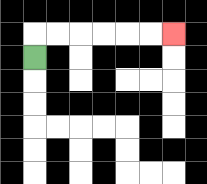{'start': '[1, 2]', 'end': '[7, 1]', 'path_directions': 'U,R,R,R,R,R,R', 'path_coordinates': '[[1, 2], [1, 1], [2, 1], [3, 1], [4, 1], [5, 1], [6, 1], [7, 1]]'}